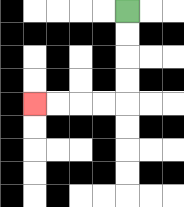{'start': '[5, 0]', 'end': '[1, 4]', 'path_directions': 'D,D,D,D,L,L,L,L', 'path_coordinates': '[[5, 0], [5, 1], [5, 2], [5, 3], [5, 4], [4, 4], [3, 4], [2, 4], [1, 4]]'}